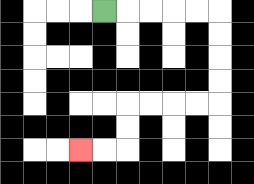{'start': '[4, 0]', 'end': '[3, 6]', 'path_directions': 'R,R,R,R,R,D,D,D,D,L,L,L,L,D,D,L,L', 'path_coordinates': '[[4, 0], [5, 0], [6, 0], [7, 0], [8, 0], [9, 0], [9, 1], [9, 2], [9, 3], [9, 4], [8, 4], [7, 4], [6, 4], [5, 4], [5, 5], [5, 6], [4, 6], [3, 6]]'}